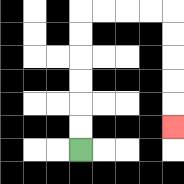{'start': '[3, 6]', 'end': '[7, 5]', 'path_directions': 'U,U,U,U,U,U,R,R,R,R,D,D,D,D,D', 'path_coordinates': '[[3, 6], [3, 5], [3, 4], [3, 3], [3, 2], [3, 1], [3, 0], [4, 0], [5, 0], [6, 0], [7, 0], [7, 1], [7, 2], [7, 3], [7, 4], [7, 5]]'}